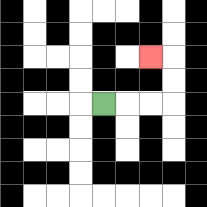{'start': '[4, 4]', 'end': '[6, 2]', 'path_directions': 'R,R,R,U,U,L', 'path_coordinates': '[[4, 4], [5, 4], [6, 4], [7, 4], [7, 3], [7, 2], [6, 2]]'}